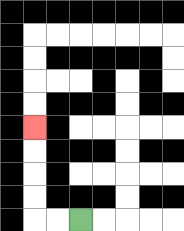{'start': '[3, 9]', 'end': '[1, 5]', 'path_directions': 'L,L,U,U,U,U', 'path_coordinates': '[[3, 9], [2, 9], [1, 9], [1, 8], [1, 7], [1, 6], [1, 5]]'}